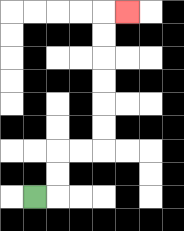{'start': '[1, 8]', 'end': '[5, 0]', 'path_directions': 'R,U,U,R,R,U,U,U,U,U,U,R', 'path_coordinates': '[[1, 8], [2, 8], [2, 7], [2, 6], [3, 6], [4, 6], [4, 5], [4, 4], [4, 3], [4, 2], [4, 1], [4, 0], [5, 0]]'}